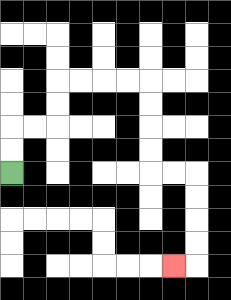{'start': '[0, 7]', 'end': '[7, 11]', 'path_directions': 'U,U,R,R,U,U,R,R,R,R,D,D,D,D,R,R,D,D,D,D,L', 'path_coordinates': '[[0, 7], [0, 6], [0, 5], [1, 5], [2, 5], [2, 4], [2, 3], [3, 3], [4, 3], [5, 3], [6, 3], [6, 4], [6, 5], [6, 6], [6, 7], [7, 7], [8, 7], [8, 8], [8, 9], [8, 10], [8, 11], [7, 11]]'}